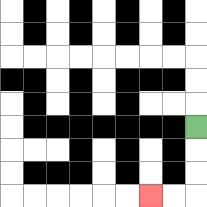{'start': '[8, 5]', 'end': '[6, 8]', 'path_directions': 'D,D,D,L,L', 'path_coordinates': '[[8, 5], [8, 6], [8, 7], [8, 8], [7, 8], [6, 8]]'}